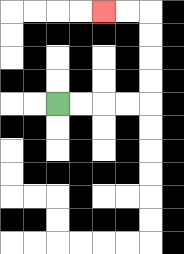{'start': '[2, 4]', 'end': '[4, 0]', 'path_directions': 'R,R,R,R,U,U,U,U,L,L', 'path_coordinates': '[[2, 4], [3, 4], [4, 4], [5, 4], [6, 4], [6, 3], [6, 2], [6, 1], [6, 0], [5, 0], [4, 0]]'}